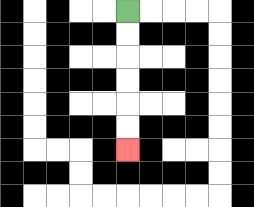{'start': '[5, 0]', 'end': '[5, 6]', 'path_directions': 'D,D,D,D,D,D', 'path_coordinates': '[[5, 0], [5, 1], [5, 2], [5, 3], [5, 4], [5, 5], [5, 6]]'}